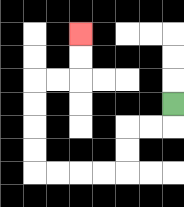{'start': '[7, 4]', 'end': '[3, 1]', 'path_directions': 'D,L,L,D,D,L,L,L,L,U,U,U,U,R,R,U,U', 'path_coordinates': '[[7, 4], [7, 5], [6, 5], [5, 5], [5, 6], [5, 7], [4, 7], [3, 7], [2, 7], [1, 7], [1, 6], [1, 5], [1, 4], [1, 3], [2, 3], [3, 3], [3, 2], [3, 1]]'}